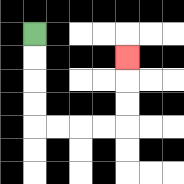{'start': '[1, 1]', 'end': '[5, 2]', 'path_directions': 'D,D,D,D,R,R,R,R,U,U,U', 'path_coordinates': '[[1, 1], [1, 2], [1, 3], [1, 4], [1, 5], [2, 5], [3, 5], [4, 5], [5, 5], [5, 4], [5, 3], [5, 2]]'}